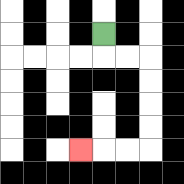{'start': '[4, 1]', 'end': '[3, 6]', 'path_directions': 'D,R,R,D,D,D,D,L,L,L', 'path_coordinates': '[[4, 1], [4, 2], [5, 2], [6, 2], [6, 3], [6, 4], [6, 5], [6, 6], [5, 6], [4, 6], [3, 6]]'}